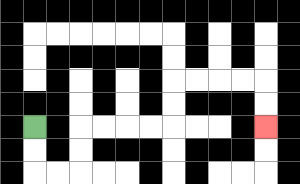{'start': '[1, 5]', 'end': '[11, 5]', 'path_directions': 'D,D,R,R,U,U,R,R,R,R,U,U,R,R,R,R,D,D', 'path_coordinates': '[[1, 5], [1, 6], [1, 7], [2, 7], [3, 7], [3, 6], [3, 5], [4, 5], [5, 5], [6, 5], [7, 5], [7, 4], [7, 3], [8, 3], [9, 3], [10, 3], [11, 3], [11, 4], [11, 5]]'}